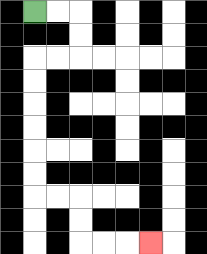{'start': '[1, 0]', 'end': '[6, 10]', 'path_directions': 'R,R,D,D,L,L,D,D,D,D,D,D,R,R,D,D,R,R,R', 'path_coordinates': '[[1, 0], [2, 0], [3, 0], [3, 1], [3, 2], [2, 2], [1, 2], [1, 3], [1, 4], [1, 5], [1, 6], [1, 7], [1, 8], [2, 8], [3, 8], [3, 9], [3, 10], [4, 10], [5, 10], [6, 10]]'}